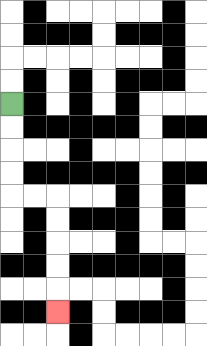{'start': '[0, 4]', 'end': '[2, 13]', 'path_directions': 'D,D,D,D,R,R,D,D,D,D,D', 'path_coordinates': '[[0, 4], [0, 5], [0, 6], [0, 7], [0, 8], [1, 8], [2, 8], [2, 9], [2, 10], [2, 11], [2, 12], [2, 13]]'}